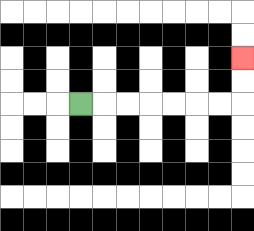{'start': '[3, 4]', 'end': '[10, 2]', 'path_directions': 'R,R,R,R,R,R,R,U,U', 'path_coordinates': '[[3, 4], [4, 4], [5, 4], [6, 4], [7, 4], [8, 4], [9, 4], [10, 4], [10, 3], [10, 2]]'}